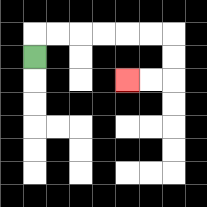{'start': '[1, 2]', 'end': '[5, 3]', 'path_directions': 'U,R,R,R,R,R,R,D,D,L,L', 'path_coordinates': '[[1, 2], [1, 1], [2, 1], [3, 1], [4, 1], [5, 1], [6, 1], [7, 1], [7, 2], [7, 3], [6, 3], [5, 3]]'}